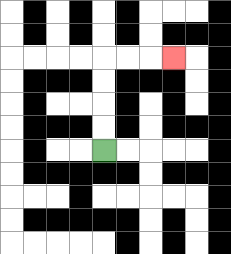{'start': '[4, 6]', 'end': '[7, 2]', 'path_directions': 'U,U,U,U,R,R,R', 'path_coordinates': '[[4, 6], [4, 5], [4, 4], [4, 3], [4, 2], [5, 2], [6, 2], [7, 2]]'}